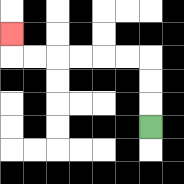{'start': '[6, 5]', 'end': '[0, 1]', 'path_directions': 'U,U,U,L,L,L,L,L,L,U', 'path_coordinates': '[[6, 5], [6, 4], [6, 3], [6, 2], [5, 2], [4, 2], [3, 2], [2, 2], [1, 2], [0, 2], [0, 1]]'}